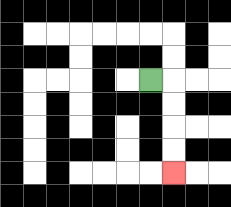{'start': '[6, 3]', 'end': '[7, 7]', 'path_directions': 'R,D,D,D,D', 'path_coordinates': '[[6, 3], [7, 3], [7, 4], [7, 5], [7, 6], [7, 7]]'}